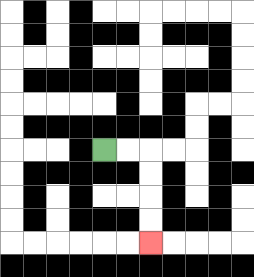{'start': '[4, 6]', 'end': '[6, 10]', 'path_directions': 'R,R,D,D,D,D', 'path_coordinates': '[[4, 6], [5, 6], [6, 6], [6, 7], [6, 8], [6, 9], [6, 10]]'}